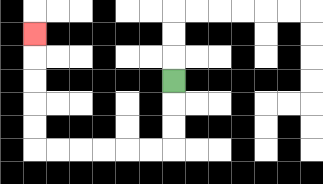{'start': '[7, 3]', 'end': '[1, 1]', 'path_directions': 'D,D,D,L,L,L,L,L,L,U,U,U,U,U', 'path_coordinates': '[[7, 3], [7, 4], [7, 5], [7, 6], [6, 6], [5, 6], [4, 6], [3, 6], [2, 6], [1, 6], [1, 5], [1, 4], [1, 3], [1, 2], [1, 1]]'}